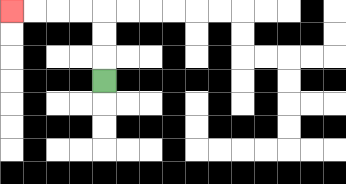{'start': '[4, 3]', 'end': '[0, 0]', 'path_directions': 'U,U,U,L,L,L,L', 'path_coordinates': '[[4, 3], [4, 2], [4, 1], [4, 0], [3, 0], [2, 0], [1, 0], [0, 0]]'}